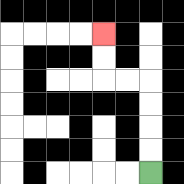{'start': '[6, 7]', 'end': '[4, 1]', 'path_directions': 'U,U,U,U,L,L,U,U', 'path_coordinates': '[[6, 7], [6, 6], [6, 5], [6, 4], [6, 3], [5, 3], [4, 3], [4, 2], [4, 1]]'}